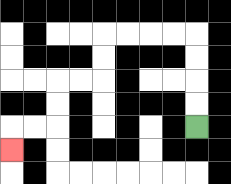{'start': '[8, 5]', 'end': '[0, 6]', 'path_directions': 'U,U,U,U,L,L,L,L,D,D,L,L,D,D,L,L,D', 'path_coordinates': '[[8, 5], [8, 4], [8, 3], [8, 2], [8, 1], [7, 1], [6, 1], [5, 1], [4, 1], [4, 2], [4, 3], [3, 3], [2, 3], [2, 4], [2, 5], [1, 5], [0, 5], [0, 6]]'}